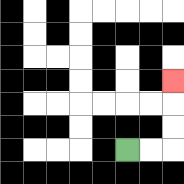{'start': '[5, 6]', 'end': '[7, 3]', 'path_directions': 'R,R,U,U,U', 'path_coordinates': '[[5, 6], [6, 6], [7, 6], [7, 5], [7, 4], [7, 3]]'}